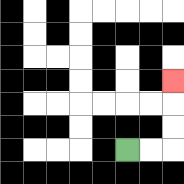{'start': '[5, 6]', 'end': '[7, 3]', 'path_directions': 'R,R,U,U,U', 'path_coordinates': '[[5, 6], [6, 6], [7, 6], [7, 5], [7, 4], [7, 3]]'}